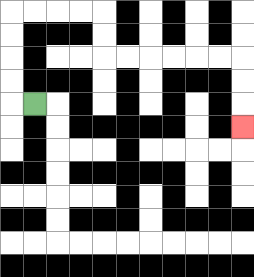{'start': '[1, 4]', 'end': '[10, 5]', 'path_directions': 'L,U,U,U,U,R,R,R,R,D,D,R,R,R,R,R,R,D,D,D', 'path_coordinates': '[[1, 4], [0, 4], [0, 3], [0, 2], [0, 1], [0, 0], [1, 0], [2, 0], [3, 0], [4, 0], [4, 1], [4, 2], [5, 2], [6, 2], [7, 2], [8, 2], [9, 2], [10, 2], [10, 3], [10, 4], [10, 5]]'}